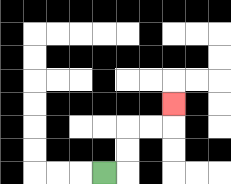{'start': '[4, 7]', 'end': '[7, 4]', 'path_directions': 'R,U,U,R,R,U', 'path_coordinates': '[[4, 7], [5, 7], [5, 6], [5, 5], [6, 5], [7, 5], [7, 4]]'}